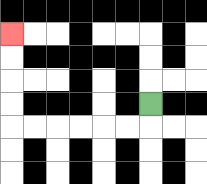{'start': '[6, 4]', 'end': '[0, 1]', 'path_directions': 'D,L,L,L,L,L,L,U,U,U,U', 'path_coordinates': '[[6, 4], [6, 5], [5, 5], [4, 5], [3, 5], [2, 5], [1, 5], [0, 5], [0, 4], [0, 3], [0, 2], [0, 1]]'}